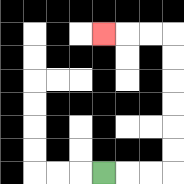{'start': '[4, 7]', 'end': '[4, 1]', 'path_directions': 'R,R,R,U,U,U,U,U,U,L,L,L', 'path_coordinates': '[[4, 7], [5, 7], [6, 7], [7, 7], [7, 6], [7, 5], [7, 4], [7, 3], [7, 2], [7, 1], [6, 1], [5, 1], [4, 1]]'}